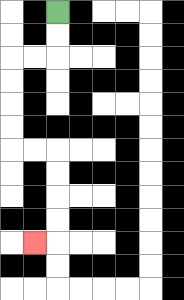{'start': '[2, 0]', 'end': '[1, 10]', 'path_directions': 'D,D,L,L,D,D,D,D,R,R,D,D,D,D,L', 'path_coordinates': '[[2, 0], [2, 1], [2, 2], [1, 2], [0, 2], [0, 3], [0, 4], [0, 5], [0, 6], [1, 6], [2, 6], [2, 7], [2, 8], [2, 9], [2, 10], [1, 10]]'}